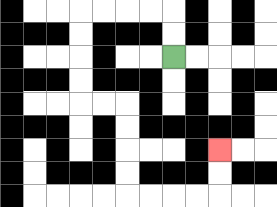{'start': '[7, 2]', 'end': '[9, 6]', 'path_directions': 'U,U,L,L,L,L,D,D,D,D,R,R,D,D,D,D,R,R,R,R,U,U', 'path_coordinates': '[[7, 2], [7, 1], [7, 0], [6, 0], [5, 0], [4, 0], [3, 0], [3, 1], [3, 2], [3, 3], [3, 4], [4, 4], [5, 4], [5, 5], [5, 6], [5, 7], [5, 8], [6, 8], [7, 8], [8, 8], [9, 8], [9, 7], [9, 6]]'}